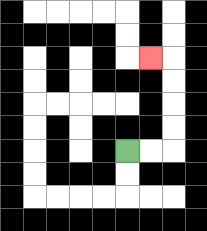{'start': '[5, 6]', 'end': '[6, 2]', 'path_directions': 'R,R,U,U,U,U,L', 'path_coordinates': '[[5, 6], [6, 6], [7, 6], [7, 5], [7, 4], [7, 3], [7, 2], [6, 2]]'}